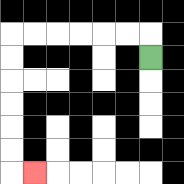{'start': '[6, 2]', 'end': '[1, 7]', 'path_directions': 'U,L,L,L,L,L,L,D,D,D,D,D,D,R', 'path_coordinates': '[[6, 2], [6, 1], [5, 1], [4, 1], [3, 1], [2, 1], [1, 1], [0, 1], [0, 2], [0, 3], [0, 4], [0, 5], [0, 6], [0, 7], [1, 7]]'}